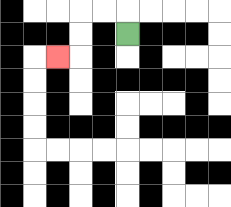{'start': '[5, 1]', 'end': '[2, 2]', 'path_directions': 'U,L,L,D,D,L', 'path_coordinates': '[[5, 1], [5, 0], [4, 0], [3, 0], [3, 1], [3, 2], [2, 2]]'}